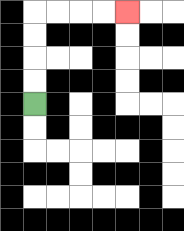{'start': '[1, 4]', 'end': '[5, 0]', 'path_directions': 'U,U,U,U,R,R,R,R', 'path_coordinates': '[[1, 4], [1, 3], [1, 2], [1, 1], [1, 0], [2, 0], [3, 0], [4, 0], [5, 0]]'}